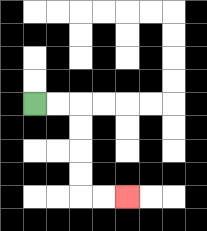{'start': '[1, 4]', 'end': '[5, 8]', 'path_directions': 'R,R,D,D,D,D,R,R', 'path_coordinates': '[[1, 4], [2, 4], [3, 4], [3, 5], [3, 6], [3, 7], [3, 8], [4, 8], [5, 8]]'}